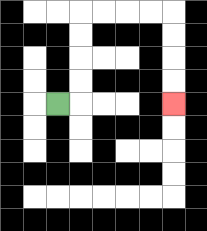{'start': '[2, 4]', 'end': '[7, 4]', 'path_directions': 'R,U,U,U,U,R,R,R,R,D,D,D,D', 'path_coordinates': '[[2, 4], [3, 4], [3, 3], [3, 2], [3, 1], [3, 0], [4, 0], [5, 0], [6, 0], [7, 0], [7, 1], [7, 2], [7, 3], [7, 4]]'}